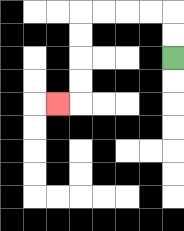{'start': '[7, 2]', 'end': '[2, 4]', 'path_directions': 'U,U,L,L,L,L,D,D,D,D,L', 'path_coordinates': '[[7, 2], [7, 1], [7, 0], [6, 0], [5, 0], [4, 0], [3, 0], [3, 1], [3, 2], [3, 3], [3, 4], [2, 4]]'}